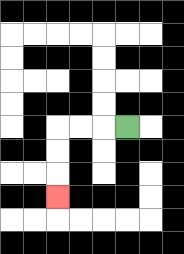{'start': '[5, 5]', 'end': '[2, 8]', 'path_directions': 'L,L,L,D,D,D', 'path_coordinates': '[[5, 5], [4, 5], [3, 5], [2, 5], [2, 6], [2, 7], [2, 8]]'}